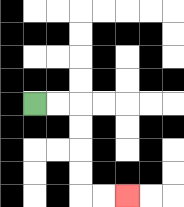{'start': '[1, 4]', 'end': '[5, 8]', 'path_directions': 'R,R,D,D,D,D,R,R', 'path_coordinates': '[[1, 4], [2, 4], [3, 4], [3, 5], [3, 6], [3, 7], [3, 8], [4, 8], [5, 8]]'}